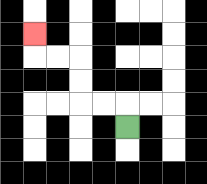{'start': '[5, 5]', 'end': '[1, 1]', 'path_directions': 'U,L,L,U,U,L,L,U', 'path_coordinates': '[[5, 5], [5, 4], [4, 4], [3, 4], [3, 3], [3, 2], [2, 2], [1, 2], [1, 1]]'}